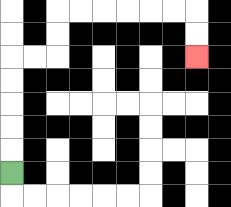{'start': '[0, 7]', 'end': '[8, 2]', 'path_directions': 'U,U,U,U,U,R,R,U,U,R,R,R,R,R,R,D,D', 'path_coordinates': '[[0, 7], [0, 6], [0, 5], [0, 4], [0, 3], [0, 2], [1, 2], [2, 2], [2, 1], [2, 0], [3, 0], [4, 0], [5, 0], [6, 0], [7, 0], [8, 0], [8, 1], [8, 2]]'}